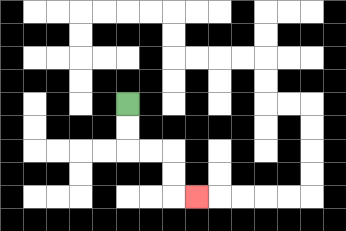{'start': '[5, 4]', 'end': '[8, 8]', 'path_directions': 'D,D,R,R,D,D,R', 'path_coordinates': '[[5, 4], [5, 5], [5, 6], [6, 6], [7, 6], [7, 7], [7, 8], [8, 8]]'}